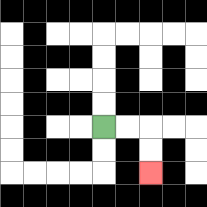{'start': '[4, 5]', 'end': '[6, 7]', 'path_directions': 'R,R,D,D', 'path_coordinates': '[[4, 5], [5, 5], [6, 5], [6, 6], [6, 7]]'}